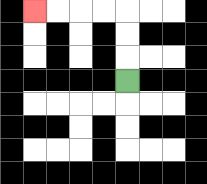{'start': '[5, 3]', 'end': '[1, 0]', 'path_directions': 'U,U,U,L,L,L,L', 'path_coordinates': '[[5, 3], [5, 2], [5, 1], [5, 0], [4, 0], [3, 0], [2, 0], [1, 0]]'}